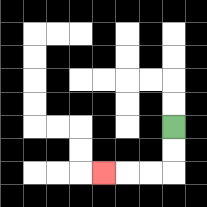{'start': '[7, 5]', 'end': '[4, 7]', 'path_directions': 'D,D,L,L,L', 'path_coordinates': '[[7, 5], [7, 6], [7, 7], [6, 7], [5, 7], [4, 7]]'}